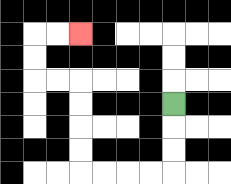{'start': '[7, 4]', 'end': '[3, 1]', 'path_directions': 'D,D,D,L,L,L,L,U,U,U,U,L,L,U,U,R,R', 'path_coordinates': '[[7, 4], [7, 5], [7, 6], [7, 7], [6, 7], [5, 7], [4, 7], [3, 7], [3, 6], [3, 5], [3, 4], [3, 3], [2, 3], [1, 3], [1, 2], [1, 1], [2, 1], [3, 1]]'}